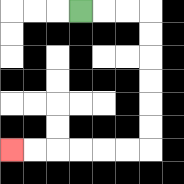{'start': '[3, 0]', 'end': '[0, 6]', 'path_directions': 'R,R,R,D,D,D,D,D,D,L,L,L,L,L,L', 'path_coordinates': '[[3, 0], [4, 0], [5, 0], [6, 0], [6, 1], [6, 2], [6, 3], [6, 4], [6, 5], [6, 6], [5, 6], [4, 6], [3, 6], [2, 6], [1, 6], [0, 6]]'}